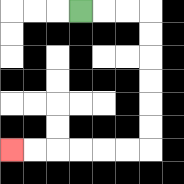{'start': '[3, 0]', 'end': '[0, 6]', 'path_directions': 'R,R,R,D,D,D,D,D,D,L,L,L,L,L,L', 'path_coordinates': '[[3, 0], [4, 0], [5, 0], [6, 0], [6, 1], [6, 2], [6, 3], [6, 4], [6, 5], [6, 6], [5, 6], [4, 6], [3, 6], [2, 6], [1, 6], [0, 6]]'}